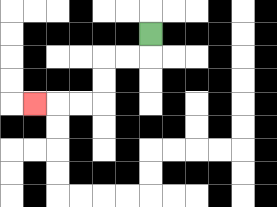{'start': '[6, 1]', 'end': '[1, 4]', 'path_directions': 'D,L,L,D,D,L,L,L', 'path_coordinates': '[[6, 1], [6, 2], [5, 2], [4, 2], [4, 3], [4, 4], [3, 4], [2, 4], [1, 4]]'}